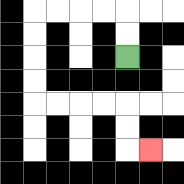{'start': '[5, 2]', 'end': '[6, 6]', 'path_directions': 'U,U,L,L,L,L,D,D,D,D,R,R,R,R,D,D,R', 'path_coordinates': '[[5, 2], [5, 1], [5, 0], [4, 0], [3, 0], [2, 0], [1, 0], [1, 1], [1, 2], [1, 3], [1, 4], [2, 4], [3, 4], [4, 4], [5, 4], [5, 5], [5, 6], [6, 6]]'}